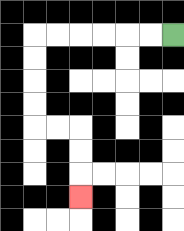{'start': '[7, 1]', 'end': '[3, 8]', 'path_directions': 'L,L,L,L,L,L,D,D,D,D,R,R,D,D,D', 'path_coordinates': '[[7, 1], [6, 1], [5, 1], [4, 1], [3, 1], [2, 1], [1, 1], [1, 2], [1, 3], [1, 4], [1, 5], [2, 5], [3, 5], [3, 6], [3, 7], [3, 8]]'}